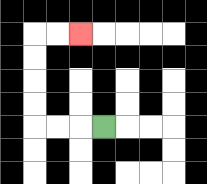{'start': '[4, 5]', 'end': '[3, 1]', 'path_directions': 'L,L,L,U,U,U,U,R,R', 'path_coordinates': '[[4, 5], [3, 5], [2, 5], [1, 5], [1, 4], [1, 3], [1, 2], [1, 1], [2, 1], [3, 1]]'}